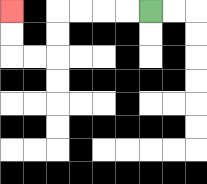{'start': '[6, 0]', 'end': '[0, 0]', 'path_directions': 'L,L,L,L,D,D,L,L,U,U', 'path_coordinates': '[[6, 0], [5, 0], [4, 0], [3, 0], [2, 0], [2, 1], [2, 2], [1, 2], [0, 2], [0, 1], [0, 0]]'}